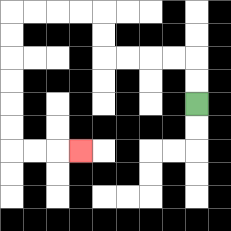{'start': '[8, 4]', 'end': '[3, 6]', 'path_directions': 'U,U,L,L,L,L,U,U,L,L,L,L,D,D,D,D,D,D,R,R,R', 'path_coordinates': '[[8, 4], [8, 3], [8, 2], [7, 2], [6, 2], [5, 2], [4, 2], [4, 1], [4, 0], [3, 0], [2, 0], [1, 0], [0, 0], [0, 1], [0, 2], [0, 3], [0, 4], [0, 5], [0, 6], [1, 6], [2, 6], [3, 6]]'}